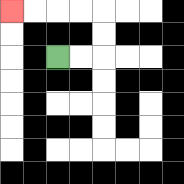{'start': '[2, 2]', 'end': '[0, 0]', 'path_directions': 'R,R,U,U,L,L,L,L', 'path_coordinates': '[[2, 2], [3, 2], [4, 2], [4, 1], [4, 0], [3, 0], [2, 0], [1, 0], [0, 0]]'}